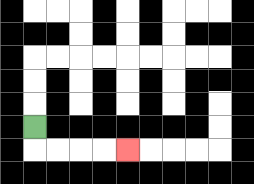{'start': '[1, 5]', 'end': '[5, 6]', 'path_directions': 'D,R,R,R,R', 'path_coordinates': '[[1, 5], [1, 6], [2, 6], [3, 6], [4, 6], [5, 6]]'}